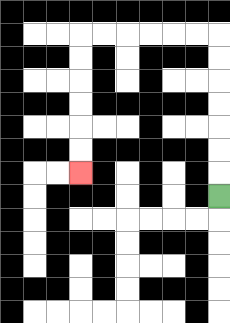{'start': '[9, 8]', 'end': '[3, 7]', 'path_directions': 'U,U,U,U,U,U,U,L,L,L,L,L,L,D,D,D,D,D,D', 'path_coordinates': '[[9, 8], [9, 7], [9, 6], [9, 5], [9, 4], [9, 3], [9, 2], [9, 1], [8, 1], [7, 1], [6, 1], [5, 1], [4, 1], [3, 1], [3, 2], [3, 3], [3, 4], [3, 5], [3, 6], [3, 7]]'}